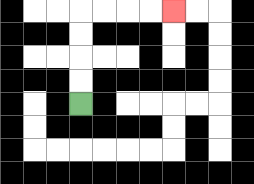{'start': '[3, 4]', 'end': '[7, 0]', 'path_directions': 'U,U,U,U,R,R,R,R', 'path_coordinates': '[[3, 4], [3, 3], [3, 2], [3, 1], [3, 0], [4, 0], [5, 0], [6, 0], [7, 0]]'}